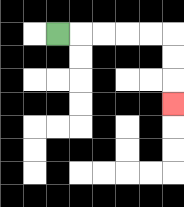{'start': '[2, 1]', 'end': '[7, 4]', 'path_directions': 'R,R,R,R,R,D,D,D', 'path_coordinates': '[[2, 1], [3, 1], [4, 1], [5, 1], [6, 1], [7, 1], [7, 2], [7, 3], [7, 4]]'}